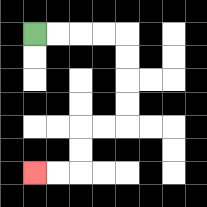{'start': '[1, 1]', 'end': '[1, 7]', 'path_directions': 'R,R,R,R,D,D,D,D,L,L,D,D,L,L', 'path_coordinates': '[[1, 1], [2, 1], [3, 1], [4, 1], [5, 1], [5, 2], [5, 3], [5, 4], [5, 5], [4, 5], [3, 5], [3, 6], [3, 7], [2, 7], [1, 7]]'}